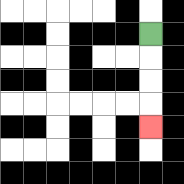{'start': '[6, 1]', 'end': '[6, 5]', 'path_directions': 'D,D,D,D', 'path_coordinates': '[[6, 1], [6, 2], [6, 3], [6, 4], [6, 5]]'}